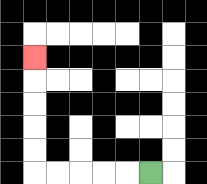{'start': '[6, 7]', 'end': '[1, 2]', 'path_directions': 'L,L,L,L,L,U,U,U,U,U', 'path_coordinates': '[[6, 7], [5, 7], [4, 7], [3, 7], [2, 7], [1, 7], [1, 6], [1, 5], [1, 4], [1, 3], [1, 2]]'}